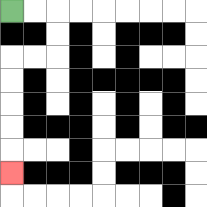{'start': '[0, 0]', 'end': '[0, 7]', 'path_directions': 'R,R,D,D,L,L,D,D,D,D,D', 'path_coordinates': '[[0, 0], [1, 0], [2, 0], [2, 1], [2, 2], [1, 2], [0, 2], [0, 3], [0, 4], [0, 5], [0, 6], [0, 7]]'}